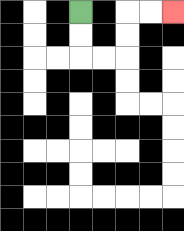{'start': '[3, 0]', 'end': '[7, 0]', 'path_directions': 'D,D,R,R,U,U,R,R', 'path_coordinates': '[[3, 0], [3, 1], [3, 2], [4, 2], [5, 2], [5, 1], [5, 0], [6, 0], [7, 0]]'}